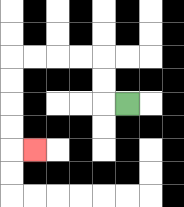{'start': '[5, 4]', 'end': '[1, 6]', 'path_directions': 'L,U,U,L,L,L,L,D,D,D,D,R', 'path_coordinates': '[[5, 4], [4, 4], [4, 3], [4, 2], [3, 2], [2, 2], [1, 2], [0, 2], [0, 3], [0, 4], [0, 5], [0, 6], [1, 6]]'}